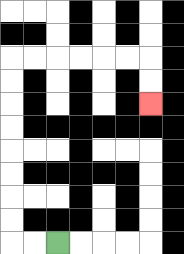{'start': '[2, 10]', 'end': '[6, 4]', 'path_directions': 'L,L,U,U,U,U,U,U,U,U,R,R,R,R,R,R,D,D', 'path_coordinates': '[[2, 10], [1, 10], [0, 10], [0, 9], [0, 8], [0, 7], [0, 6], [0, 5], [0, 4], [0, 3], [0, 2], [1, 2], [2, 2], [3, 2], [4, 2], [5, 2], [6, 2], [6, 3], [6, 4]]'}